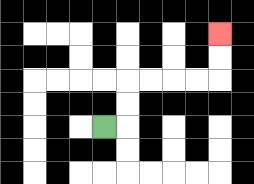{'start': '[4, 5]', 'end': '[9, 1]', 'path_directions': 'R,U,U,R,R,R,R,U,U', 'path_coordinates': '[[4, 5], [5, 5], [5, 4], [5, 3], [6, 3], [7, 3], [8, 3], [9, 3], [9, 2], [9, 1]]'}